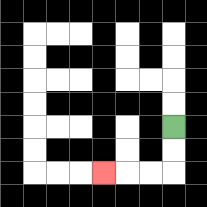{'start': '[7, 5]', 'end': '[4, 7]', 'path_directions': 'D,D,L,L,L', 'path_coordinates': '[[7, 5], [7, 6], [7, 7], [6, 7], [5, 7], [4, 7]]'}